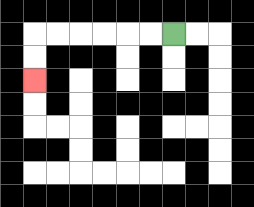{'start': '[7, 1]', 'end': '[1, 3]', 'path_directions': 'L,L,L,L,L,L,D,D', 'path_coordinates': '[[7, 1], [6, 1], [5, 1], [4, 1], [3, 1], [2, 1], [1, 1], [1, 2], [1, 3]]'}